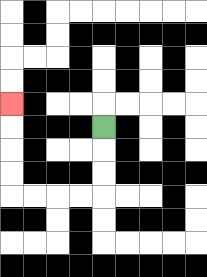{'start': '[4, 5]', 'end': '[0, 4]', 'path_directions': 'D,D,D,L,L,L,L,U,U,U,U', 'path_coordinates': '[[4, 5], [4, 6], [4, 7], [4, 8], [3, 8], [2, 8], [1, 8], [0, 8], [0, 7], [0, 6], [0, 5], [0, 4]]'}